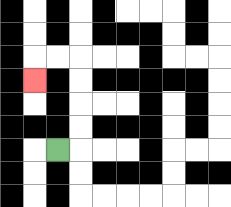{'start': '[2, 6]', 'end': '[1, 3]', 'path_directions': 'R,U,U,U,U,L,L,D', 'path_coordinates': '[[2, 6], [3, 6], [3, 5], [3, 4], [3, 3], [3, 2], [2, 2], [1, 2], [1, 3]]'}